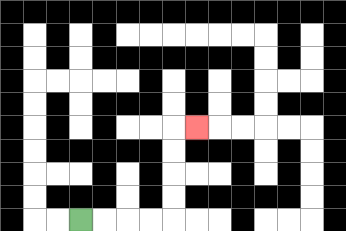{'start': '[3, 9]', 'end': '[8, 5]', 'path_directions': 'R,R,R,R,U,U,U,U,R', 'path_coordinates': '[[3, 9], [4, 9], [5, 9], [6, 9], [7, 9], [7, 8], [7, 7], [7, 6], [7, 5], [8, 5]]'}